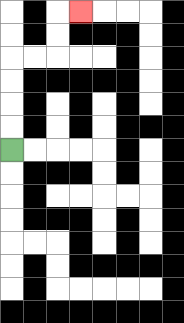{'start': '[0, 6]', 'end': '[3, 0]', 'path_directions': 'U,U,U,U,R,R,U,U,R', 'path_coordinates': '[[0, 6], [0, 5], [0, 4], [0, 3], [0, 2], [1, 2], [2, 2], [2, 1], [2, 0], [3, 0]]'}